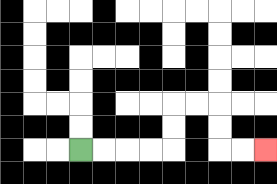{'start': '[3, 6]', 'end': '[11, 6]', 'path_directions': 'R,R,R,R,U,U,R,R,D,D,R,R', 'path_coordinates': '[[3, 6], [4, 6], [5, 6], [6, 6], [7, 6], [7, 5], [7, 4], [8, 4], [9, 4], [9, 5], [9, 6], [10, 6], [11, 6]]'}